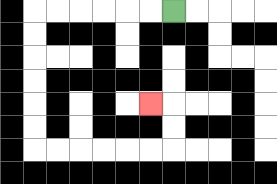{'start': '[7, 0]', 'end': '[6, 4]', 'path_directions': 'L,L,L,L,L,L,D,D,D,D,D,D,R,R,R,R,R,R,U,U,L', 'path_coordinates': '[[7, 0], [6, 0], [5, 0], [4, 0], [3, 0], [2, 0], [1, 0], [1, 1], [1, 2], [1, 3], [1, 4], [1, 5], [1, 6], [2, 6], [3, 6], [4, 6], [5, 6], [6, 6], [7, 6], [7, 5], [7, 4], [6, 4]]'}